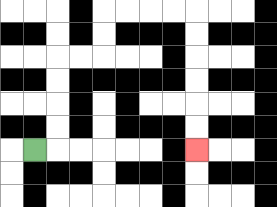{'start': '[1, 6]', 'end': '[8, 6]', 'path_directions': 'R,U,U,U,U,R,R,U,U,R,R,R,R,D,D,D,D,D,D', 'path_coordinates': '[[1, 6], [2, 6], [2, 5], [2, 4], [2, 3], [2, 2], [3, 2], [4, 2], [4, 1], [4, 0], [5, 0], [6, 0], [7, 0], [8, 0], [8, 1], [8, 2], [8, 3], [8, 4], [8, 5], [8, 6]]'}